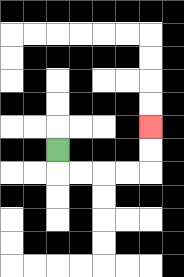{'start': '[2, 6]', 'end': '[6, 5]', 'path_directions': 'D,R,R,R,R,U,U', 'path_coordinates': '[[2, 6], [2, 7], [3, 7], [4, 7], [5, 7], [6, 7], [6, 6], [6, 5]]'}